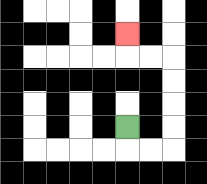{'start': '[5, 5]', 'end': '[5, 1]', 'path_directions': 'D,R,R,U,U,U,U,L,L,U', 'path_coordinates': '[[5, 5], [5, 6], [6, 6], [7, 6], [7, 5], [7, 4], [7, 3], [7, 2], [6, 2], [5, 2], [5, 1]]'}